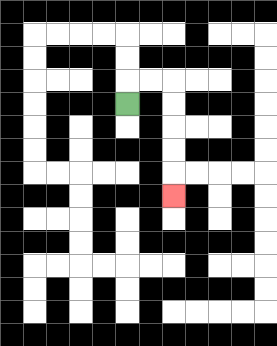{'start': '[5, 4]', 'end': '[7, 8]', 'path_directions': 'U,R,R,D,D,D,D,D', 'path_coordinates': '[[5, 4], [5, 3], [6, 3], [7, 3], [7, 4], [7, 5], [7, 6], [7, 7], [7, 8]]'}